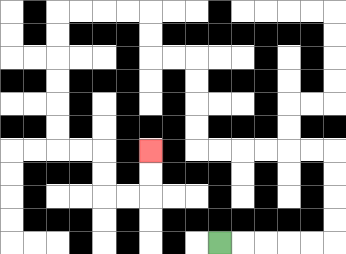{'start': '[9, 10]', 'end': '[6, 6]', 'path_directions': 'R,R,R,R,R,U,U,U,U,L,L,L,L,L,L,U,U,U,U,L,L,U,U,L,L,L,L,D,D,D,D,D,D,R,R,D,D,R,R,U,U', 'path_coordinates': '[[9, 10], [10, 10], [11, 10], [12, 10], [13, 10], [14, 10], [14, 9], [14, 8], [14, 7], [14, 6], [13, 6], [12, 6], [11, 6], [10, 6], [9, 6], [8, 6], [8, 5], [8, 4], [8, 3], [8, 2], [7, 2], [6, 2], [6, 1], [6, 0], [5, 0], [4, 0], [3, 0], [2, 0], [2, 1], [2, 2], [2, 3], [2, 4], [2, 5], [2, 6], [3, 6], [4, 6], [4, 7], [4, 8], [5, 8], [6, 8], [6, 7], [6, 6]]'}